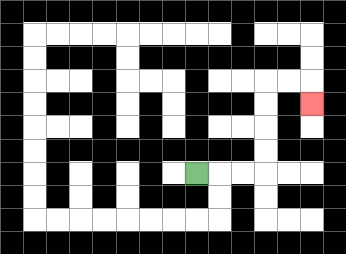{'start': '[8, 7]', 'end': '[13, 4]', 'path_directions': 'R,R,R,U,U,U,U,R,R,D', 'path_coordinates': '[[8, 7], [9, 7], [10, 7], [11, 7], [11, 6], [11, 5], [11, 4], [11, 3], [12, 3], [13, 3], [13, 4]]'}